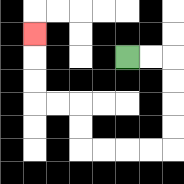{'start': '[5, 2]', 'end': '[1, 1]', 'path_directions': 'R,R,D,D,D,D,L,L,L,L,U,U,L,L,U,U,U', 'path_coordinates': '[[5, 2], [6, 2], [7, 2], [7, 3], [7, 4], [7, 5], [7, 6], [6, 6], [5, 6], [4, 6], [3, 6], [3, 5], [3, 4], [2, 4], [1, 4], [1, 3], [1, 2], [1, 1]]'}